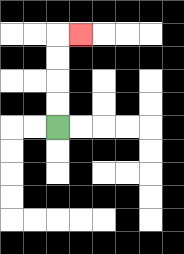{'start': '[2, 5]', 'end': '[3, 1]', 'path_directions': 'U,U,U,U,R', 'path_coordinates': '[[2, 5], [2, 4], [2, 3], [2, 2], [2, 1], [3, 1]]'}